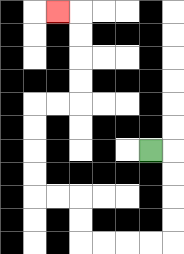{'start': '[6, 6]', 'end': '[2, 0]', 'path_directions': 'R,D,D,D,D,L,L,L,L,U,U,L,L,U,U,U,U,R,R,U,U,U,U,L', 'path_coordinates': '[[6, 6], [7, 6], [7, 7], [7, 8], [7, 9], [7, 10], [6, 10], [5, 10], [4, 10], [3, 10], [3, 9], [3, 8], [2, 8], [1, 8], [1, 7], [1, 6], [1, 5], [1, 4], [2, 4], [3, 4], [3, 3], [3, 2], [3, 1], [3, 0], [2, 0]]'}